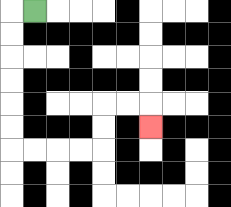{'start': '[1, 0]', 'end': '[6, 5]', 'path_directions': 'L,D,D,D,D,D,D,R,R,R,R,U,U,R,R,D', 'path_coordinates': '[[1, 0], [0, 0], [0, 1], [0, 2], [0, 3], [0, 4], [0, 5], [0, 6], [1, 6], [2, 6], [3, 6], [4, 6], [4, 5], [4, 4], [5, 4], [6, 4], [6, 5]]'}